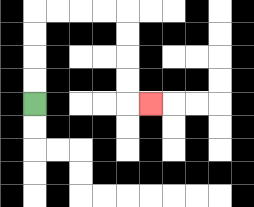{'start': '[1, 4]', 'end': '[6, 4]', 'path_directions': 'U,U,U,U,R,R,R,R,D,D,D,D,R', 'path_coordinates': '[[1, 4], [1, 3], [1, 2], [1, 1], [1, 0], [2, 0], [3, 0], [4, 0], [5, 0], [5, 1], [5, 2], [5, 3], [5, 4], [6, 4]]'}